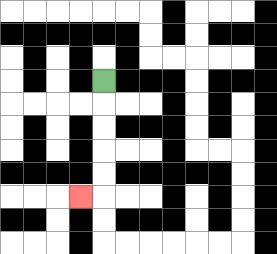{'start': '[4, 3]', 'end': '[3, 8]', 'path_directions': 'D,D,D,D,D,L', 'path_coordinates': '[[4, 3], [4, 4], [4, 5], [4, 6], [4, 7], [4, 8], [3, 8]]'}